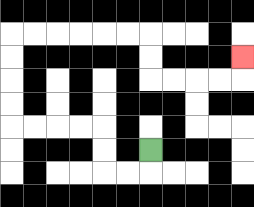{'start': '[6, 6]', 'end': '[10, 2]', 'path_directions': 'D,L,L,U,U,L,L,L,L,U,U,U,U,R,R,R,R,R,R,D,D,R,R,R,R,U', 'path_coordinates': '[[6, 6], [6, 7], [5, 7], [4, 7], [4, 6], [4, 5], [3, 5], [2, 5], [1, 5], [0, 5], [0, 4], [0, 3], [0, 2], [0, 1], [1, 1], [2, 1], [3, 1], [4, 1], [5, 1], [6, 1], [6, 2], [6, 3], [7, 3], [8, 3], [9, 3], [10, 3], [10, 2]]'}